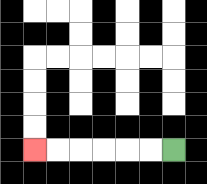{'start': '[7, 6]', 'end': '[1, 6]', 'path_directions': 'L,L,L,L,L,L', 'path_coordinates': '[[7, 6], [6, 6], [5, 6], [4, 6], [3, 6], [2, 6], [1, 6]]'}